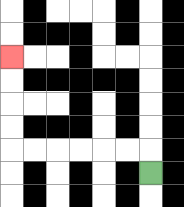{'start': '[6, 7]', 'end': '[0, 2]', 'path_directions': 'U,L,L,L,L,L,L,U,U,U,U', 'path_coordinates': '[[6, 7], [6, 6], [5, 6], [4, 6], [3, 6], [2, 6], [1, 6], [0, 6], [0, 5], [0, 4], [0, 3], [0, 2]]'}